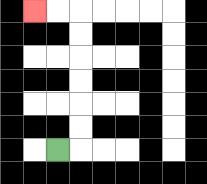{'start': '[2, 6]', 'end': '[1, 0]', 'path_directions': 'R,U,U,U,U,U,U,L,L', 'path_coordinates': '[[2, 6], [3, 6], [3, 5], [3, 4], [3, 3], [3, 2], [3, 1], [3, 0], [2, 0], [1, 0]]'}